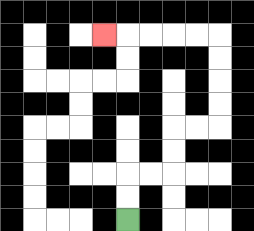{'start': '[5, 9]', 'end': '[4, 1]', 'path_directions': 'U,U,R,R,U,U,R,R,U,U,U,U,L,L,L,L,L', 'path_coordinates': '[[5, 9], [5, 8], [5, 7], [6, 7], [7, 7], [7, 6], [7, 5], [8, 5], [9, 5], [9, 4], [9, 3], [9, 2], [9, 1], [8, 1], [7, 1], [6, 1], [5, 1], [4, 1]]'}